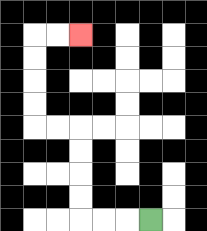{'start': '[6, 9]', 'end': '[3, 1]', 'path_directions': 'L,L,L,U,U,U,U,L,L,U,U,U,U,R,R', 'path_coordinates': '[[6, 9], [5, 9], [4, 9], [3, 9], [3, 8], [3, 7], [3, 6], [3, 5], [2, 5], [1, 5], [1, 4], [1, 3], [1, 2], [1, 1], [2, 1], [3, 1]]'}